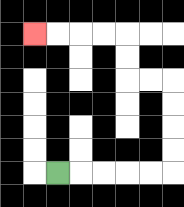{'start': '[2, 7]', 'end': '[1, 1]', 'path_directions': 'R,R,R,R,R,U,U,U,U,L,L,U,U,L,L,L,L', 'path_coordinates': '[[2, 7], [3, 7], [4, 7], [5, 7], [6, 7], [7, 7], [7, 6], [7, 5], [7, 4], [7, 3], [6, 3], [5, 3], [5, 2], [5, 1], [4, 1], [3, 1], [2, 1], [1, 1]]'}